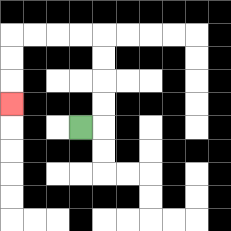{'start': '[3, 5]', 'end': '[0, 4]', 'path_directions': 'R,U,U,U,U,L,L,L,L,D,D,D', 'path_coordinates': '[[3, 5], [4, 5], [4, 4], [4, 3], [4, 2], [4, 1], [3, 1], [2, 1], [1, 1], [0, 1], [0, 2], [0, 3], [0, 4]]'}